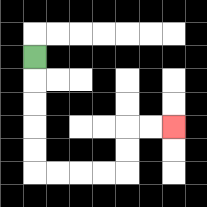{'start': '[1, 2]', 'end': '[7, 5]', 'path_directions': 'D,D,D,D,D,R,R,R,R,U,U,R,R', 'path_coordinates': '[[1, 2], [1, 3], [1, 4], [1, 5], [1, 6], [1, 7], [2, 7], [3, 7], [4, 7], [5, 7], [5, 6], [5, 5], [6, 5], [7, 5]]'}